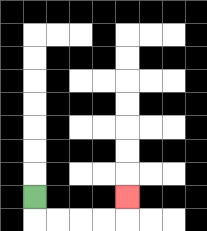{'start': '[1, 8]', 'end': '[5, 8]', 'path_directions': 'D,R,R,R,R,U', 'path_coordinates': '[[1, 8], [1, 9], [2, 9], [3, 9], [4, 9], [5, 9], [5, 8]]'}